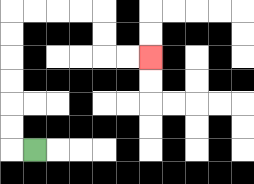{'start': '[1, 6]', 'end': '[6, 2]', 'path_directions': 'L,U,U,U,U,U,U,R,R,R,R,D,D,R,R', 'path_coordinates': '[[1, 6], [0, 6], [0, 5], [0, 4], [0, 3], [0, 2], [0, 1], [0, 0], [1, 0], [2, 0], [3, 0], [4, 0], [4, 1], [4, 2], [5, 2], [6, 2]]'}